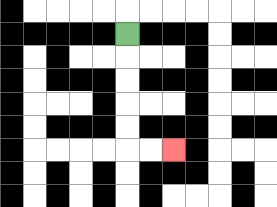{'start': '[5, 1]', 'end': '[7, 6]', 'path_directions': 'D,D,D,D,D,R,R', 'path_coordinates': '[[5, 1], [5, 2], [5, 3], [5, 4], [5, 5], [5, 6], [6, 6], [7, 6]]'}